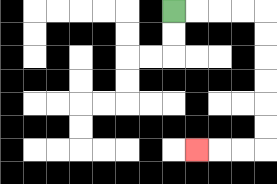{'start': '[7, 0]', 'end': '[8, 6]', 'path_directions': 'R,R,R,R,D,D,D,D,D,D,L,L,L', 'path_coordinates': '[[7, 0], [8, 0], [9, 0], [10, 0], [11, 0], [11, 1], [11, 2], [11, 3], [11, 4], [11, 5], [11, 6], [10, 6], [9, 6], [8, 6]]'}